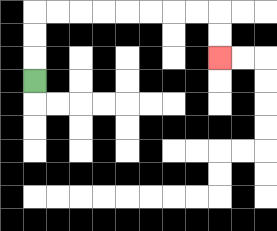{'start': '[1, 3]', 'end': '[9, 2]', 'path_directions': 'U,U,U,R,R,R,R,R,R,R,R,D,D', 'path_coordinates': '[[1, 3], [1, 2], [1, 1], [1, 0], [2, 0], [3, 0], [4, 0], [5, 0], [6, 0], [7, 0], [8, 0], [9, 0], [9, 1], [9, 2]]'}